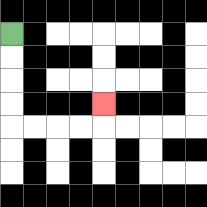{'start': '[0, 1]', 'end': '[4, 4]', 'path_directions': 'D,D,D,D,R,R,R,R,U', 'path_coordinates': '[[0, 1], [0, 2], [0, 3], [0, 4], [0, 5], [1, 5], [2, 5], [3, 5], [4, 5], [4, 4]]'}